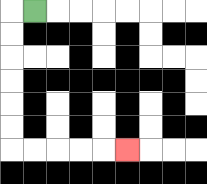{'start': '[1, 0]', 'end': '[5, 6]', 'path_directions': 'L,D,D,D,D,D,D,R,R,R,R,R', 'path_coordinates': '[[1, 0], [0, 0], [0, 1], [0, 2], [0, 3], [0, 4], [0, 5], [0, 6], [1, 6], [2, 6], [3, 6], [4, 6], [5, 6]]'}